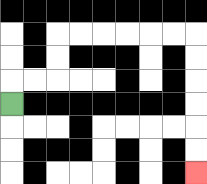{'start': '[0, 4]', 'end': '[8, 7]', 'path_directions': 'U,R,R,U,U,R,R,R,R,R,R,D,D,D,D,D,D', 'path_coordinates': '[[0, 4], [0, 3], [1, 3], [2, 3], [2, 2], [2, 1], [3, 1], [4, 1], [5, 1], [6, 1], [7, 1], [8, 1], [8, 2], [8, 3], [8, 4], [8, 5], [8, 6], [8, 7]]'}